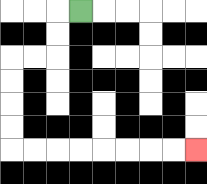{'start': '[3, 0]', 'end': '[8, 6]', 'path_directions': 'L,D,D,L,L,D,D,D,D,R,R,R,R,R,R,R,R', 'path_coordinates': '[[3, 0], [2, 0], [2, 1], [2, 2], [1, 2], [0, 2], [0, 3], [0, 4], [0, 5], [0, 6], [1, 6], [2, 6], [3, 6], [4, 6], [5, 6], [6, 6], [7, 6], [8, 6]]'}